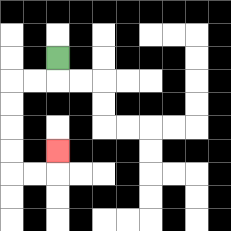{'start': '[2, 2]', 'end': '[2, 6]', 'path_directions': 'D,L,L,D,D,D,D,R,R,U', 'path_coordinates': '[[2, 2], [2, 3], [1, 3], [0, 3], [0, 4], [0, 5], [0, 6], [0, 7], [1, 7], [2, 7], [2, 6]]'}